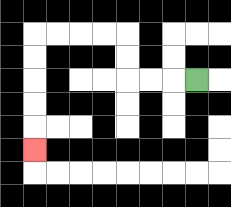{'start': '[8, 3]', 'end': '[1, 6]', 'path_directions': 'L,L,L,U,U,L,L,L,L,D,D,D,D,D', 'path_coordinates': '[[8, 3], [7, 3], [6, 3], [5, 3], [5, 2], [5, 1], [4, 1], [3, 1], [2, 1], [1, 1], [1, 2], [1, 3], [1, 4], [1, 5], [1, 6]]'}